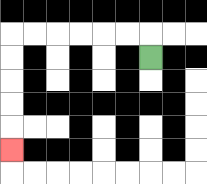{'start': '[6, 2]', 'end': '[0, 6]', 'path_directions': 'U,L,L,L,L,L,L,D,D,D,D,D', 'path_coordinates': '[[6, 2], [6, 1], [5, 1], [4, 1], [3, 1], [2, 1], [1, 1], [0, 1], [0, 2], [0, 3], [0, 4], [0, 5], [0, 6]]'}